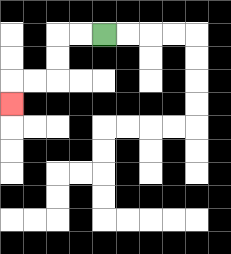{'start': '[4, 1]', 'end': '[0, 4]', 'path_directions': 'L,L,D,D,L,L,D', 'path_coordinates': '[[4, 1], [3, 1], [2, 1], [2, 2], [2, 3], [1, 3], [0, 3], [0, 4]]'}